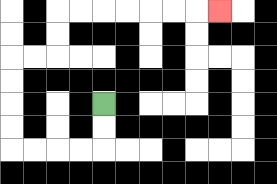{'start': '[4, 4]', 'end': '[9, 0]', 'path_directions': 'D,D,L,L,L,L,U,U,U,U,R,R,U,U,R,R,R,R,R,R,R', 'path_coordinates': '[[4, 4], [4, 5], [4, 6], [3, 6], [2, 6], [1, 6], [0, 6], [0, 5], [0, 4], [0, 3], [0, 2], [1, 2], [2, 2], [2, 1], [2, 0], [3, 0], [4, 0], [5, 0], [6, 0], [7, 0], [8, 0], [9, 0]]'}